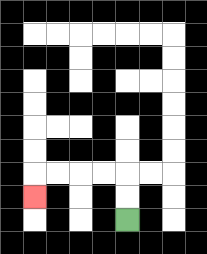{'start': '[5, 9]', 'end': '[1, 8]', 'path_directions': 'U,U,L,L,L,L,D', 'path_coordinates': '[[5, 9], [5, 8], [5, 7], [4, 7], [3, 7], [2, 7], [1, 7], [1, 8]]'}